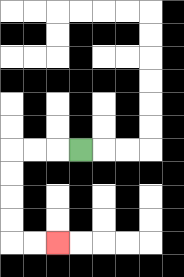{'start': '[3, 6]', 'end': '[2, 10]', 'path_directions': 'L,L,L,D,D,D,D,R,R', 'path_coordinates': '[[3, 6], [2, 6], [1, 6], [0, 6], [0, 7], [0, 8], [0, 9], [0, 10], [1, 10], [2, 10]]'}